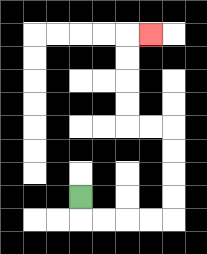{'start': '[3, 8]', 'end': '[6, 1]', 'path_directions': 'D,R,R,R,R,U,U,U,U,L,L,U,U,U,U,R', 'path_coordinates': '[[3, 8], [3, 9], [4, 9], [5, 9], [6, 9], [7, 9], [7, 8], [7, 7], [7, 6], [7, 5], [6, 5], [5, 5], [5, 4], [5, 3], [5, 2], [5, 1], [6, 1]]'}